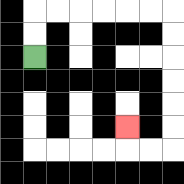{'start': '[1, 2]', 'end': '[5, 5]', 'path_directions': 'U,U,R,R,R,R,R,R,D,D,D,D,D,D,L,L,U', 'path_coordinates': '[[1, 2], [1, 1], [1, 0], [2, 0], [3, 0], [4, 0], [5, 0], [6, 0], [7, 0], [7, 1], [7, 2], [7, 3], [7, 4], [7, 5], [7, 6], [6, 6], [5, 6], [5, 5]]'}